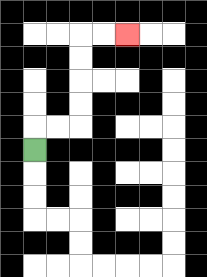{'start': '[1, 6]', 'end': '[5, 1]', 'path_directions': 'U,R,R,U,U,U,U,R,R', 'path_coordinates': '[[1, 6], [1, 5], [2, 5], [3, 5], [3, 4], [3, 3], [3, 2], [3, 1], [4, 1], [5, 1]]'}